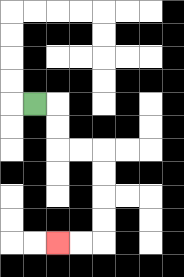{'start': '[1, 4]', 'end': '[2, 10]', 'path_directions': 'R,D,D,R,R,D,D,D,D,L,L', 'path_coordinates': '[[1, 4], [2, 4], [2, 5], [2, 6], [3, 6], [4, 6], [4, 7], [4, 8], [4, 9], [4, 10], [3, 10], [2, 10]]'}